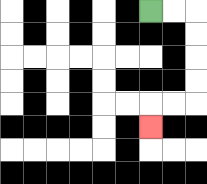{'start': '[6, 0]', 'end': '[6, 5]', 'path_directions': 'R,R,D,D,D,D,L,L,D', 'path_coordinates': '[[6, 0], [7, 0], [8, 0], [8, 1], [8, 2], [8, 3], [8, 4], [7, 4], [6, 4], [6, 5]]'}